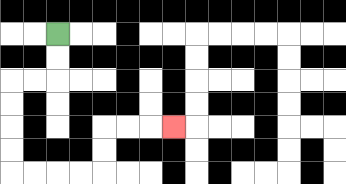{'start': '[2, 1]', 'end': '[7, 5]', 'path_directions': 'D,D,L,L,D,D,D,D,R,R,R,R,U,U,R,R,R', 'path_coordinates': '[[2, 1], [2, 2], [2, 3], [1, 3], [0, 3], [0, 4], [0, 5], [0, 6], [0, 7], [1, 7], [2, 7], [3, 7], [4, 7], [4, 6], [4, 5], [5, 5], [6, 5], [7, 5]]'}